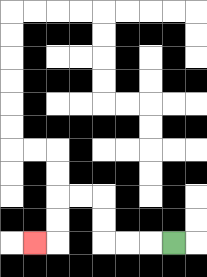{'start': '[7, 10]', 'end': '[1, 10]', 'path_directions': 'L,L,L,U,U,L,L,D,D,L', 'path_coordinates': '[[7, 10], [6, 10], [5, 10], [4, 10], [4, 9], [4, 8], [3, 8], [2, 8], [2, 9], [2, 10], [1, 10]]'}